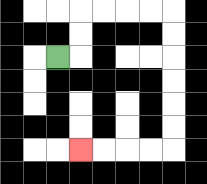{'start': '[2, 2]', 'end': '[3, 6]', 'path_directions': 'R,U,U,R,R,R,R,D,D,D,D,D,D,L,L,L,L', 'path_coordinates': '[[2, 2], [3, 2], [3, 1], [3, 0], [4, 0], [5, 0], [6, 0], [7, 0], [7, 1], [7, 2], [7, 3], [7, 4], [7, 5], [7, 6], [6, 6], [5, 6], [4, 6], [3, 6]]'}